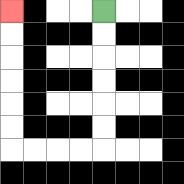{'start': '[4, 0]', 'end': '[0, 0]', 'path_directions': 'D,D,D,D,D,D,L,L,L,L,U,U,U,U,U,U', 'path_coordinates': '[[4, 0], [4, 1], [4, 2], [4, 3], [4, 4], [4, 5], [4, 6], [3, 6], [2, 6], [1, 6], [0, 6], [0, 5], [0, 4], [0, 3], [0, 2], [0, 1], [0, 0]]'}